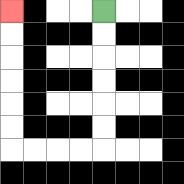{'start': '[4, 0]', 'end': '[0, 0]', 'path_directions': 'D,D,D,D,D,D,L,L,L,L,U,U,U,U,U,U', 'path_coordinates': '[[4, 0], [4, 1], [4, 2], [4, 3], [4, 4], [4, 5], [4, 6], [3, 6], [2, 6], [1, 6], [0, 6], [0, 5], [0, 4], [0, 3], [0, 2], [0, 1], [0, 0]]'}